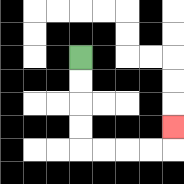{'start': '[3, 2]', 'end': '[7, 5]', 'path_directions': 'D,D,D,D,R,R,R,R,U', 'path_coordinates': '[[3, 2], [3, 3], [3, 4], [3, 5], [3, 6], [4, 6], [5, 6], [6, 6], [7, 6], [7, 5]]'}